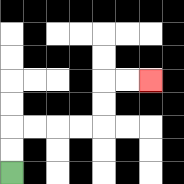{'start': '[0, 7]', 'end': '[6, 3]', 'path_directions': 'U,U,R,R,R,R,U,U,R,R', 'path_coordinates': '[[0, 7], [0, 6], [0, 5], [1, 5], [2, 5], [3, 5], [4, 5], [4, 4], [4, 3], [5, 3], [6, 3]]'}